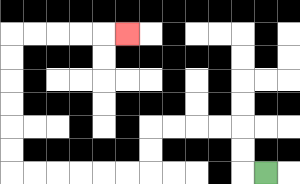{'start': '[11, 7]', 'end': '[5, 1]', 'path_directions': 'L,U,U,L,L,L,L,D,D,L,L,L,L,L,L,U,U,U,U,U,U,R,R,R,R,R', 'path_coordinates': '[[11, 7], [10, 7], [10, 6], [10, 5], [9, 5], [8, 5], [7, 5], [6, 5], [6, 6], [6, 7], [5, 7], [4, 7], [3, 7], [2, 7], [1, 7], [0, 7], [0, 6], [0, 5], [0, 4], [0, 3], [0, 2], [0, 1], [1, 1], [2, 1], [3, 1], [4, 1], [5, 1]]'}